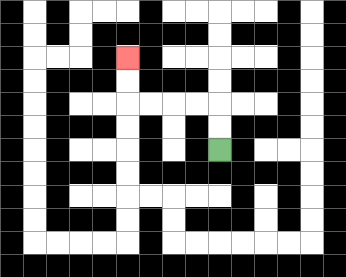{'start': '[9, 6]', 'end': '[5, 2]', 'path_directions': 'U,U,L,L,L,L,U,U', 'path_coordinates': '[[9, 6], [9, 5], [9, 4], [8, 4], [7, 4], [6, 4], [5, 4], [5, 3], [5, 2]]'}